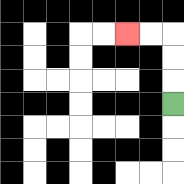{'start': '[7, 4]', 'end': '[5, 1]', 'path_directions': 'U,U,U,L,L', 'path_coordinates': '[[7, 4], [7, 3], [7, 2], [7, 1], [6, 1], [5, 1]]'}